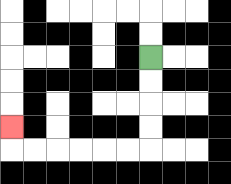{'start': '[6, 2]', 'end': '[0, 5]', 'path_directions': 'D,D,D,D,L,L,L,L,L,L,U', 'path_coordinates': '[[6, 2], [6, 3], [6, 4], [6, 5], [6, 6], [5, 6], [4, 6], [3, 6], [2, 6], [1, 6], [0, 6], [0, 5]]'}